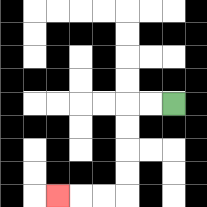{'start': '[7, 4]', 'end': '[2, 8]', 'path_directions': 'L,L,D,D,D,D,L,L,L', 'path_coordinates': '[[7, 4], [6, 4], [5, 4], [5, 5], [5, 6], [5, 7], [5, 8], [4, 8], [3, 8], [2, 8]]'}